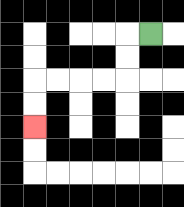{'start': '[6, 1]', 'end': '[1, 5]', 'path_directions': 'L,D,D,L,L,L,L,D,D', 'path_coordinates': '[[6, 1], [5, 1], [5, 2], [5, 3], [4, 3], [3, 3], [2, 3], [1, 3], [1, 4], [1, 5]]'}